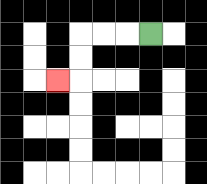{'start': '[6, 1]', 'end': '[2, 3]', 'path_directions': 'L,L,L,D,D,L', 'path_coordinates': '[[6, 1], [5, 1], [4, 1], [3, 1], [3, 2], [3, 3], [2, 3]]'}